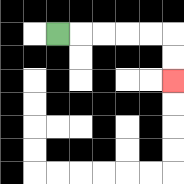{'start': '[2, 1]', 'end': '[7, 3]', 'path_directions': 'R,R,R,R,R,D,D', 'path_coordinates': '[[2, 1], [3, 1], [4, 1], [5, 1], [6, 1], [7, 1], [7, 2], [7, 3]]'}